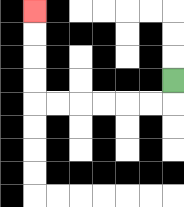{'start': '[7, 3]', 'end': '[1, 0]', 'path_directions': 'D,L,L,L,L,L,L,U,U,U,U', 'path_coordinates': '[[7, 3], [7, 4], [6, 4], [5, 4], [4, 4], [3, 4], [2, 4], [1, 4], [1, 3], [1, 2], [1, 1], [1, 0]]'}